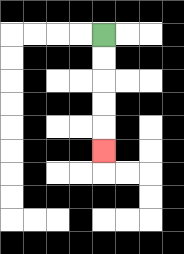{'start': '[4, 1]', 'end': '[4, 6]', 'path_directions': 'D,D,D,D,D', 'path_coordinates': '[[4, 1], [4, 2], [4, 3], [4, 4], [4, 5], [4, 6]]'}